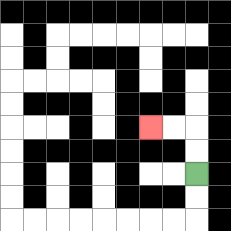{'start': '[8, 7]', 'end': '[6, 5]', 'path_directions': 'U,U,L,L', 'path_coordinates': '[[8, 7], [8, 6], [8, 5], [7, 5], [6, 5]]'}